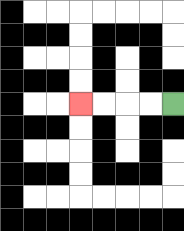{'start': '[7, 4]', 'end': '[3, 4]', 'path_directions': 'L,L,L,L', 'path_coordinates': '[[7, 4], [6, 4], [5, 4], [4, 4], [3, 4]]'}